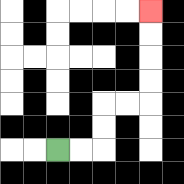{'start': '[2, 6]', 'end': '[6, 0]', 'path_directions': 'R,R,U,U,R,R,U,U,U,U', 'path_coordinates': '[[2, 6], [3, 6], [4, 6], [4, 5], [4, 4], [5, 4], [6, 4], [6, 3], [6, 2], [6, 1], [6, 0]]'}